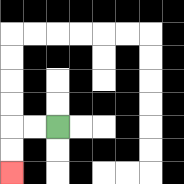{'start': '[2, 5]', 'end': '[0, 7]', 'path_directions': 'L,L,D,D', 'path_coordinates': '[[2, 5], [1, 5], [0, 5], [0, 6], [0, 7]]'}